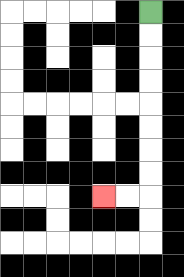{'start': '[6, 0]', 'end': '[4, 8]', 'path_directions': 'D,D,D,D,D,D,D,D,L,L', 'path_coordinates': '[[6, 0], [6, 1], [6, 2], [6, 3], [6, 4], [6, 5], [6, 6], [6, 7], [6, 8], [5, 8], [4, 8]]'}